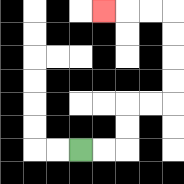{'start': '[3, 6]', 'end': '[4, 0]', 'path_directions': 'R,R,U,U,R,R,U,U,U,U,L,L,L', 'path_coordinates': '[[3, 6], [4, 6], [5, 6], [5, 5], [5, 4], [6, 4], [7, 4], [7, 3], [7, 2], [7, 1], [7, 0], [6, 0], [5, 0], [4, 0]]'}